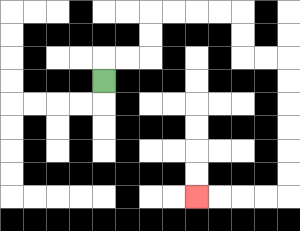{'start': '[4, 3]', 'end': '[8, 8]', 'path_directions': 'U,R,R,U,U,R,R,R,R,D,D,R,R,D,D,D,D,D,D,L,L,L,L', 'path_coordinates': '[[4, 3], [4, 2], [5, 2], [6, 2], [6, 1], [6, 0], [7, 0], [8, 0], [9, 0], [10, 0], [10, 1], [10, 2], [11, 2], [12, 2], [12, 3], [12, 4], [12, 5], [12, 6], [12, 7], [12, 8], [11, 8], [10, 8], [9, 8], [8, 8]]'}